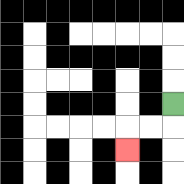{'start': '[7, 4]', 'end': '[5, 6]', 'path_directions': 'D,L,L,D', 'path_coordinates': '[[7, 4], [7, 5], [6, 5], [5, 5], [5, 6]]'}